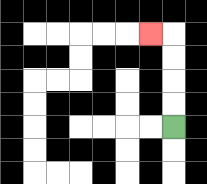{'start': '[7, 5]', 'end': '[6, 1]', 'path_directions': 'U,U,U,U,L', 'path_coordinates': '[[7, 5], [7, 4], [7, 3], [7, 2], [7, 1], [6, 1]]'}